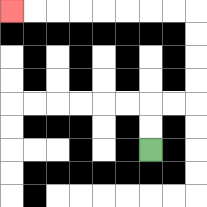{'start': '[6, 6]', 'end': '[0, 0]', 'path_directions': 'U,U,R,R,U,U,U,U,L,L,L,L,L,L,L,L', 'path_coordinates': '[[6, 6], [6, 5], [6, 4], [7, 4], [8, 4], [8, 3], [8, 2], [8, 1], [8, 0], [7, 0], [6, 0], [5, 0], [4, 0], [3, 0], [2, 0], [1, 0], [0, 0]]'}